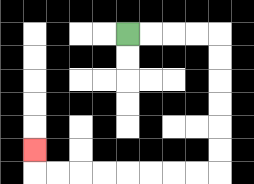{'start': '[5, 1]', 'end': '[1, 6]', 'path_directions': 'R,R,R,R,D,D,D,D,D,D,L,L,L,L,L,L,L,L,U', 'path_coordinates': '[[5, 1], [6, 1], [7, 1], [8, 1], [9, 1], [9, 2], [9, 3], [9, 4], [9, 5], [9, 6], [9, 7], [8, 7], [7, 7], [6, 7], [5, 7], [4, 7], [3, 7], [2, 7], [1, 7], [1, 6]]'}